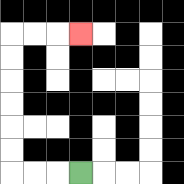{'start': '[3, 7]', 'end': '[3, 1]', 'path_directions': 'L,L,L,U,U,U,U,U,U,R,R,R', 'path_coordinates': '[[3, 7], [2, 7], [1, 7], [0, 7], [0, 6], [0, 5], [0, 4], [0, 3], [0, 2], [0, 1], [1, 1], [2, 1], [3, 1]]'}